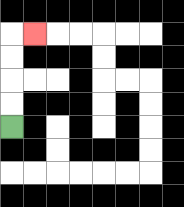{'start': '[0, 5]', 'end': '[1, 1]', 'path_directions': 'U,U,U,U,R', 'path_coordinates': '[[0, 5], [0, 4], [0, 3], [0, 2], [0, 1], [1, 1]]'}